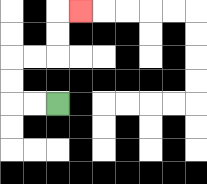{'start': '[2, 4]', 'end': '[3, 0]', 'path_directions': 'L,L,U,U,R,R,U,U,R', 'path_coordinates': '[[2, 4], [1, 4], [0, 4], [0, 3], [0, 2], [1, 2], [2, 2], [2, 1], [2, 0], [3, 0]]'}